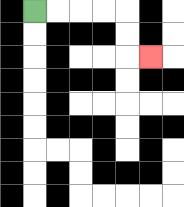{'start': '[1, 0]', 'end': '[6, 2]', 'path_directions': 'R,R,R,R,D,D,R', 'path_coordinates': '[[1, 0], [2, 0], [3, 0], [4, 0], [5, 0], [5, 1], [5, 2], [6, 2]]'}